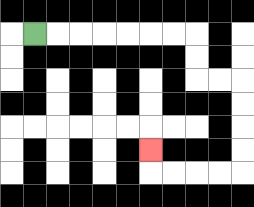{'start': '[1, 1]', 'end': '[6, 6]', 'path_directions': 'R,R,R,R,R,R,R,D,D,R,R,D,D,D,D,L,L,L,L,U', 'path_coordinates': '[[1, 1], [2, 1], [3, 1], [4, 1], [5, 1], [6, 1], [7, 1], [8, 1], [8, 2], [8, 3], [9, 3], [10, 3], [10, 4], [10, 5], [10, 6], [10, 7], [9, 7], [8, 7], [7, 7], [6, 7], [6, 6]]'}